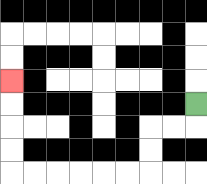{'start': '[8, 4]', 'end': '[0, 3]', 'path_directions': 'D,L,L,D,D,L,L,L,L,L,L,U,U,U,U', 'path_coordinates': '[[8, 4], [8, 5], [7, 5], [6, 5], [6, 6], [6, 7], [5, 7], [4, 7], [3, 7], [2, 7], [1, 7], [0, 7], [0, 6], [0, 5], [0, 4], [0, 3]]'}